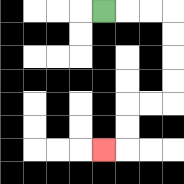{'start': '[4, 0]', 'end': '[4, 6]', 'path_directions': 'R,R,R,D,D,D,D,L,L,D,D,L', 'path_coordinates': '[[4, 0], [5, 0], [6, 0], [7, 0], [7, 1], [7, 2], [7, 3], [7, 4], [6, 4], [5, 4], [5, 5], [5, 6], [4, 6]]'}